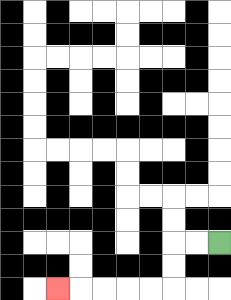{'start': '[9, 10]', 'end': '[2, 12]', 'path_directions': 'L,L,D,D,L,L,L,L,L', 'path_coordinates': '[[9, 10], [8, 10], [7, 10], [7, 11], [7, 12], [6, 12], [5, 12], [4, 12], [3, 12], [2, 12]]'}